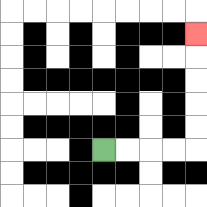{'start': '[4, 6]', 'end': '[8, 1]', 'path_directions': 'R,R,R,R,U,U,U,U,U', 'path_coordinates': '[[4, 6], [5, 6], [6, 6], [7, 6], [8, 6], [8, 5], [8, 4], [8, 3], [8, 2], [8, 1]]'}